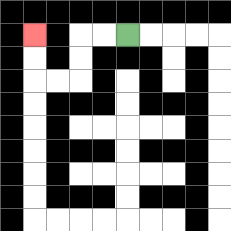{'start': '[5, 1]', 'end': '[1, 1]', 'path_directions': 'L,L,D,D,L,L,U,U', 'path_coordinates': '[[5, 1], [4, 1], [3, 1], [3, 2], [3, 3], [2, 3], [1, 3], [1, 2], [1, 1]]'}